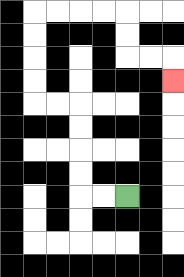{'start': '[5, 8]', 'end': '[7, 3]', 'path_directions': 'L,L,U,U,U,U,L,L,U,U,U,U,R,R,R,R,D,D,R,R,D', 'path_coordinates': '[[5, 8], [4, 8], [3, 8], [3, 7], [3, 6], [3, 5], [3, 4], [2, 4], [1, 4], [1, 3], [1, 2], [1, 1], [1, 0], [2, 0], [3, 0], [4, 0], [5, 0], [5, 1], [5, 2], [6, 2], [7, 2], [7, 3]]'}